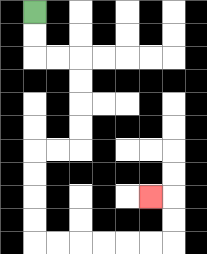{'start': '[1, 0]', 'end': '[6, 8]', 'path_directions': 'D,D,R,R,D,D,D,D,L,L,D,D,D,D,R,R,R,R,R,R,U,U,L', 'path_coordinates': '[[1, 0], [1, 1], [1, 2], [2, 2], [3, 2], [3, 3], [3, 4], [3, 5], [3, 6], [2, 6], [1, 6], [1, 7], [1, 8], [1, 9], [1, 10], [2, 10], [3, 10], [4, 10], [5, 10], [6, 10], [7, 10], [7, 9], [7, 8], [6, 8]]'}